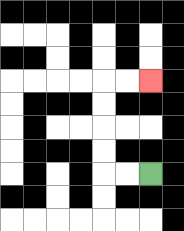{'start': '[6, 7]', 'end': '[6, 3]', 'path_directions': 'L,L,U,U,U,U,R,R', 'path_coordinates': '[[6, 7], [5, 7], [4, 7], [4, 6], [4, 5], [4, 4], [4, 3], [5, 3], [6, 3]]'}